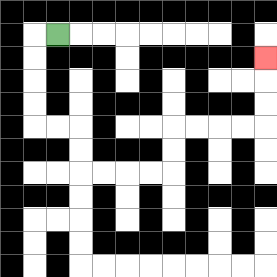{'start': '[2, 1]', 'end': '[11, 2]', 'path_directions': 'L,D,D,D,D,R,R,D,D,R,R,R,R,U,U,R,R,R,R,U,U,U', 'path_coordinates': '[[2, 1], [1, 1], [1, 2], [1, 3], [1, 4], [1, 5], [2, 5], [3, 5], [3, 6], [3, 7], [4, 7], [5, 7], [6, 7], [7, 7], [7, 6], [7, 5], [8, 5], [9, 5], [10, 5], [11, 5], [11, 4], [11, 3], [11, 2]]'}